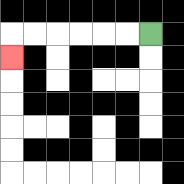{'start': '[6, 1]', 'end': '[0, 2]', 'path_directions': 'L,L,L,L,L,L,D', 'path_coordinates': '[[6, 1], [5, 1], [4, 1], [3, 1], [2, 1], [1, 1], [0, 1], [0, 2]]'}